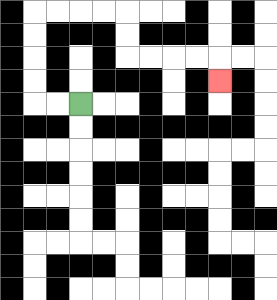{'start': '[3, 4]', 'end': '[9, 3]', 'path_directions': 'L,L,U,U,U,U,R,R,R,R,D,D,R,R,R,R,D', 'path_coordinates': '[[3, 4], [2, 4], [1, 4], [1, 3], [1, 2], [1, 1], [1, 0], [2, 0], [3, 0], [4, 0], [5, 0], [5, 1], [5, 2], [6, 2], [7, 2], [8, 2], [9, 2], [9, 3]]'}